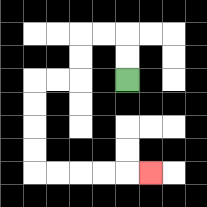{'start': '[5, 3]', 'end': '[6, 7]', 'path_directions': 'U,U,L,L,D,D,L,L,D,D,D,D,R,R,R,R,R', 'path_coordinates': '[[5, 3], [5, 2], [5, 1], [4, 1], [3, 1], [3, 2], [3, 3], [2, 3], [1, 3], [1, 4], [1, 5], [1, 6], [1, 7], [2, 7], [3, 7], [4, 7], [5, 7], [6, 7]]'}